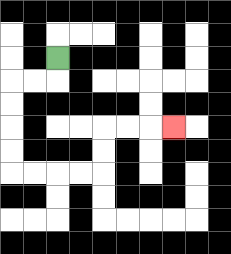{'start': '[2, 2]', 'end': '[7, 5]', 'path_directions': 'D,L,L,D,D,D,D,R,R,R,R,U,U,R,R,R', 'path_coordinates': '[[2, 2], [2, 3], [1, 3], [0, 3], [0, 4], [0, 5], [0, 6], [0, 7], [1, 7], [2, 7], [3, 7], [4, 7], [4, 6], [4, 5], [5, 5], [6, 5], [7, 5]]'}